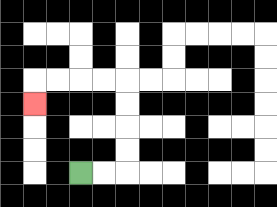{'start': '[3, 7]', 'end': '[1, 4]', 'path_directions': 'R,R,U,U,U,U,L,L,L,L,D', 'path_coordinates': '[[3, 7], [4, 7], [5, 7], [5, 6], [5, 5], [5, 4], [5, 3], [4, 3], [3, 3], [2, 3], [1, 3], [1, 4]]'}